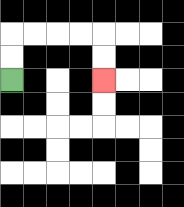{'start': '[0, 3]', 'end': '[4, 3]', 'path_directions': 'U,U,R,R,R,R,D,D', 'path_coordinates': '[[0, 3], [0, 2], [0, 1], [1, 1], [2, 1], [3, 1], [4, 1], [4, 2], [4, 3]]'}